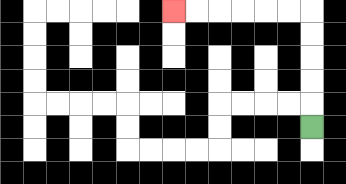{'start': '[13, 5]', 'end': '[7, 0]', 'path_directions': 'U,U,U,U,U,L,L,L,L,L,L', 'path_coordinates': '[[13, 5], [13, 4], [13, 3], [13, 2], [13, 1], [13, 0], [12, 0], [11, 0], [10, 0], [9, 0], [8, 0], [7, 0]]'}